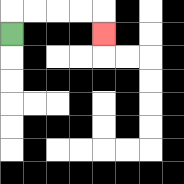{'start': '[0, 1]', 'end': '[4, 1]', 'path_directions': 'U,R,R,R,R,D', 'path_coordinates': '[[0, 1], [0, 0], [1, 0], [2, 0], [3, 0], [4, 0], [4, 1]]'}